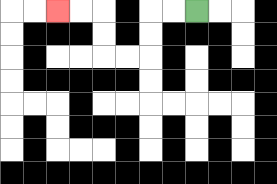{'start': '[8, 0]', 'end': '[2, 0]', 'path_directions': 'L,L,D,D,L,L,U,U,L,L', 'path_coordinates': '[[8, 0], [7, 0], [6, 0], [6, 1], [6, 2], [5, 2], [4, 2], [4, 1], [4, 0], [3, 0], [2, 0]]'}